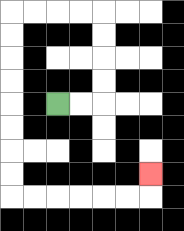{'start': '[2, 4]', 'end': '[6, 7]', 'path_directions': 'R,R,U,U,U,U,L,L,L,L,D,D,D,D,D,D,D,D,R,R,R,R,R,R,U', 'path_coordinates': '[[2, 4], [3, 4], [4, 4], [4, 3], [4, 2], [4, 1], [4, 0], [3, 0], [2, 0], [1, 0], [0, 0], [0, 1], [0, 2], [0, 3], [0, 4], [0, 5], [0, 6], [0, 7], [0, 8], [1, 8], [2, 8], [3, 8], [4, 8], [5, 8], [6, 8], [6, 7]]'}